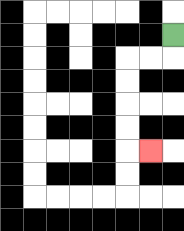{'start': '[7, 1]', 'end': '[6, 6]', 'path_directions': 'D,L,L,D,D,D,D,R', 'path_coordinates': '[[7, 1], [7, 2], [6, 2], [5, 2], [5, 3], [5, 4], [5, 5], [5, 6], [6, 6]]'}